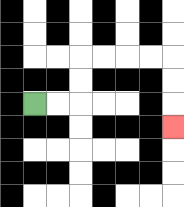{'start': '[1, 4]', 'end': '[7, 5]', 'path_directions': 'R,R,U,U,R,R,R,R,D,D,D', 'path_coordinates': '[[1, 4], [2, 4], [3, 4], [3, 3], [3, 2], [4, 2], [5, 2], [6, 2], [7, 2], [7, 3], [7, 4], [7, 5]]'}